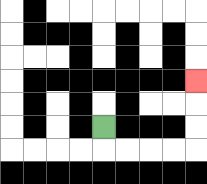{'start': '[4, 5]', 'end': '[8, 3]', 'path_directions': 'D,R,R,R,R,U,U,U', 'path_coordinates': '[[4, 5], [4, 6], [5, 6], [6, 6], [7, 6], [8, 6], [8, 5], [8, 4], [8, 3]]'}